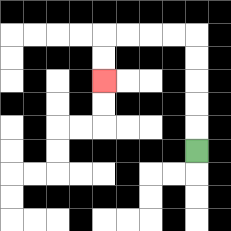{'start': '[8, 6]', 'end': '[4, 3]', 'path_directions': 'U,U,U,U,U,L,L,L,L,D,D', 'path_coordinates': '[[8, 6], [8, 5], [8, 4], [8, 3], [8, 2], [8, 1], [7, 1], [6, 1], [5, 1], [4, 1], [4, 2], [4, 3]]'}